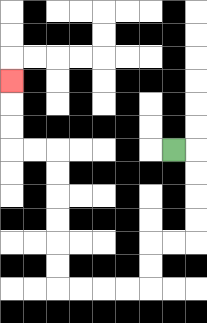{'start': '[7, 6]', 'end': '[0, 3]', 'path_directions': 'R,D,D,D,D,L,L,D,D,L,L,L,L,U,U,U,U,U,U,L,L,U,U,U', 'path_coordinates': '[[7, 6], [8, 6], [8, 7], [8, 8], [8, 9], [8, 10], [7, 10], [6, 10], [6, 11], [6, 12], [5, 12], [4, 12], [3, 12], [2, 12], [2, 11], [2, 10], [2, 9], [2, 8], [2, 7], [2, 6], [1, 6], [0, 6], [0, 5], [0, 4], [0, 3]]'}